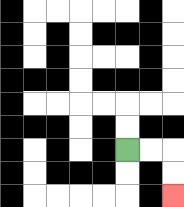{'start': '[5, 6]', 'end': '[7, 8]', 'path_directions': 'R,R,D,D', 'path_coordinates': '[[5, 6], [6, 6], [7, 6], [7, 7], [7, 8]]'}